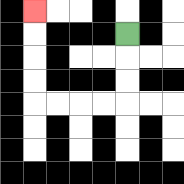{'start': '[5, 1]', 'end': '[1, 0]', 'path_directions': 'D,D,D,L,L,L,L,U,U,U,U', 'path_coordinates': '[[5, 1], [5, 2], [5, 3], [5, 4], [4, 4], [3, 4], [2, 4], [1, 4], [1, 3], [1, 2], [1, 1], [1, 0]]'}